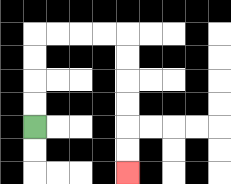{'start': '[1, 5]', 'end': '[5, 7]', 'path_directions': 'U,U,U,U,R,R,R,R,D,D,D,D,D,D', 'path_coordinates': '[[1, 5], [1, 4], [1, 3], [1, 2], [1, 1], [2, 1], [3, 1], [4, 1], [5, 1], [5, 2], [5, 3], [5, 4], [5, 5], [5, 6], [5, 7]]'}